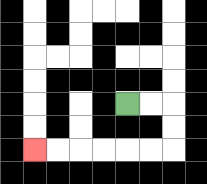{'start': '[5, 4]', 'end': '[1, 6]', 'path_directions': 'R,R,D,D,L,L,L,L,L,L', 'path_coordinates': '[[5, 4], [6, 4], [7, 4], [7, 5], [7, 6], [6, 6], [5, 6], [4, 6], [3, 6], [2, 6], [1, 6]]'}